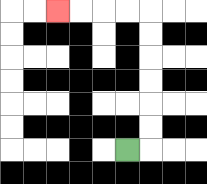{'start': '[5, 6]', 'end': '[2, 0]', 'path_directions': 'R,U,U,U,U,U,U,L,L,L,L', 'path_coordinates': '[[5, 6], [6, 6], [6, 5], [6, 4], [6, 3], [6, 2], [6, 1], [6, 0], [5, 0], [4, 0], [3, 0], [2, 0]]'}